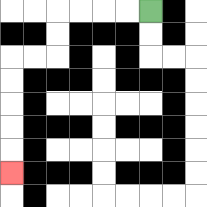{'start': '[6, 0]', 'end': '[0, 7]', 'path_directions': 'L,L,L,L,D,D,L,L,D,D,D,D,D', 'path_coordinates': '[[6, 0], [5, 0], [4, 0], [3, 0], [2, 0], [2, 1], [2, 2], [1, 2], [0, 2], [0, 3], [0, 4], [0, 5], [0, 6], [0, 7]]'}